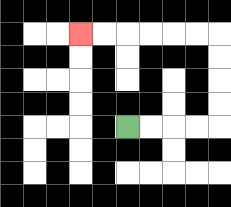{'start': '[5, 5]', 'end': '[3, 1]', 'path_directions': 'R,R,R,R,U,U,U,U,L,L,L,L,L,L', 'path_coordinates': '[[5, 5], [6, 5], [7, 5], [8, 5], [9, 5], [9, 4], [9, 3], [9, 2], [9, 1], [8, 1], [7, 1], [6, 1], [5, 1], [4, 1], [3, 1]]'}